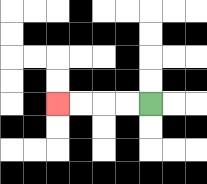{'start': '[6, 4]', 'end': '[2, 4]', 'path_directions': 'L,L,L,L', 'path_coordinates': '[[6, 4], [5, 4], [4, 4], [3, 4], [2, 4]]'}